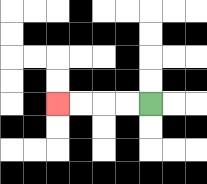{'start': '[6, 4]', 'end': '[2, 4]', 'path_directions': 'L,L,L,L', 'path_coordinates': '[[6, 4], [5, 4], [4, 4], [3, 4], [2, 4]]'}